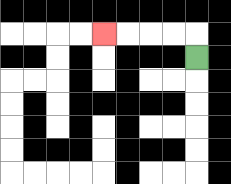{'start': '[8, 2]', 'end': '[4, 1]', 'path_directions': 'U,L,L,L,L', 'path_coordinates': '[[8, 2], [8, 1], [7, 1], [6, 1], [5, 1], [4, 1]]'}